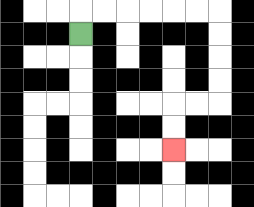{'start': '[3, 1]', 'end': '[7, 6]', 'path_directions': 'U,R,R,R,R,R,R,D,D,D,D,L,L,D,D', 'path_coordinates': '[[3, 1], [3, 0], [4, 0], [5, 0], [6, 0], [7, 0], [8, 0], [9, 0], [9, 1], [9, 2], [9, 3], [9, 4], [8, 4], [7, 4], [7, 5], [7, 6]]'}